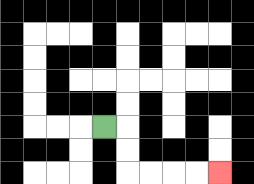{'start': '[4, 5]', 'end': '[9, 7]', 'path_directions': 'R,D,D,R,R,R,R', 'path_coordinates': '[[4, 5], [5, 5], [5, 6], [5, 7], [6, 7], [7, 7], [8, 7], [9, 7]]'}